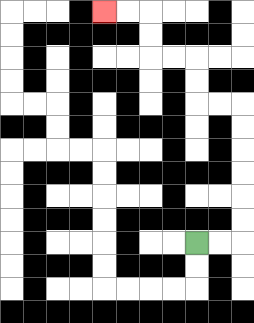{'start': '[8, 10]', 'end': '[4, 0]', 'path_directions': 'R,R,U,U,U,U,U,U,L,L,U,U,L,L,U,U,L,L', 'path_coordinates': '[[8, 10], [9, 10], [10, 10], [10, 9], [10, 8], [10, 7], [10, 6], [10, 5], [10, 4], [9, 4], [8, 4], [8, 3], [8, 2], [7, 2], [6, 2], [6, 1], [6, 0], [5, 0], [4, 0]]'}